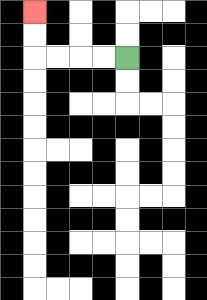{'start': '[5, 2]', 'end': '[1, 0]', 'path_directions': 'L,L,L,L,U,U', 'path_coordinates': '[[5, 2], [4, 2], [3, 2], [2, 2], [1, 2], [1, 1], [1, 0]]'}